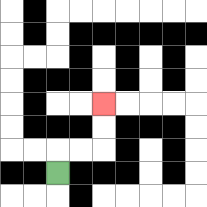{'start': '[2, 7]', 'end': '[4, 4]', 'path_directions': 'U,R,R,U,U', 'path_coordinates': '[[2, 7], [2, 6], [3, 6], [4, 6], [4, 5], [4, 4]]'}